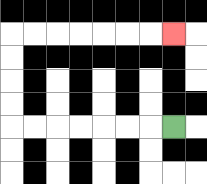{'start': '[7, 5]', 'end': '[7, 1]', 'path_directions': 'L,L,L,L,L,L,L,U,U,U,U,R,R,R,R,R,R,R', 'path_coordinates': '[[7, 5], [6, 5], [5, 5], [4, 5], [3, 5], [2, 5], [1, 5], [0, 5], [0, 4], [0, 3], [0, 2], [0, 1], [1, 1], [2, 1], [3, 1], [4, 1], [5, 1], [6, 1], [7, 1]]'}